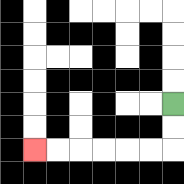{'start': '[7, 4]', 'end': '[1, 6]', 'path_directions': 'D,D,L,L,L,L,L,L', 'path_coordinates': '[[7, 4], [7, 5], [7, 6], [6, 6], [5, 6], [4, 6], [3, 6], [2, 6], [1, 6]]'}